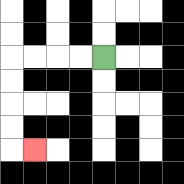{'start': '[4, 2]', 'end': '[1, 6]', 'path_directions': 'L,L,L,L,D,D,D,D,R', 'path_coordinates': '[[4, 2], [3, 2], [2, 2], [1, 2], [0, 2], [0, 3], [0, 4], [0, 5], [0, 6], [1, 6]]'}